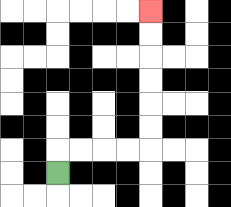{'start': '[2, 7]', 'end': '[6, 0]', 'path_directions': 'U,R,R,R,R,U,U,U,U,U,U', 'path_coordinates': '[[2, 7], [2, 6], [3, 6], [4, 6], [5, 6], [6, 6], [6, 5], [6, 4], [6, 3], [6, 2], [6, 1], [6, 0]]'}